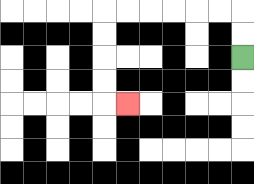{'start': '[10, 2]', 'end': '[5, 4]', 'path_directions': 'U,U,L,L,L,L,L,L,D,D,D,D,R', 'path_coordinates': '[[10, 2], [10, 1], [10, 0], [9, 0], [8, 0], [7, 0], [6, 0], [5, 0], [4, 0], [4, 1], [4, 2], [4, 3], [4, 4], [5, 4]]'}